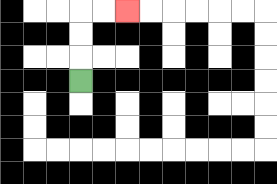{'start': '[3, 3]', 'end': '[5, 0]', 'path_directions': 'U,U,U,R,R', 'path_coordinates': '[[3, 3], [3, 2], [3, 1], [3, 0], [4, 0], [5, 0]]'}